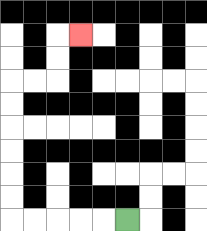{'start': '[5, 9]', 'end': '[3, 1]', 'path_directions': 'L,L,L,L,L,U,U,U,U,U,U,R,R,U,U,R', 'path_coordinates': '[[5, 9], [4, 9], [3, 9], [2, 9], [1, 9], [0, 9], [0, 8], [0, 7], [0, 6], [0, 5], [0, 4], [0, 3], [1, 3], [2, 3], [2, 2], [2, 1], [3, 1]]'}